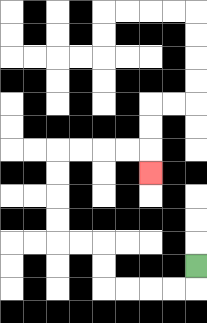{'start': '[8, 11]', 'end': '[6, 7]', 'path_directions': 'D,L,L,L,L,U,U,L,L,U,U,U,U,R,R,R,R,D', 'path_coordinates': '[[8, 11], [8, 12], [7, 12], [6, 12], [5, 12], [4, 12], [4, 11], [4, 10], [3, 10], [2, 10], [2, 9], [2, 8], [2, 7], [2, 6], [3, 6], [4, 6], [5, 6], [6, 6], [6, 7]]'}